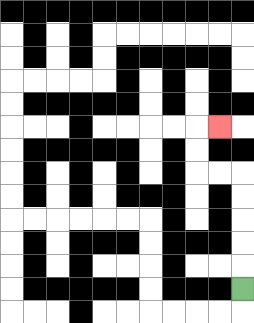{'start': '[10, 12]', 'end': '[9, 5]', 'path_directions': 'U,U,U,U,U,L,L,U,U,R', 'path_coordinates': '[[10, 12], [10, 11], [10, 10], [10, 9], [10, 8], [10, 7], [9, 7], [8, 7], [8, 6], [8, 5], [9, 5]]'}